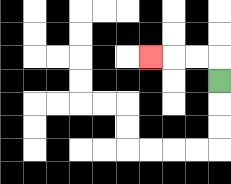{'start': '[9, 3]', 'end': '[6, 2]', 'path_directions': 'U,L,L,L', 'path_coordinates': '[[9, 3], [9, 2], [8, 2], [7, 2], [6, 2]]'}